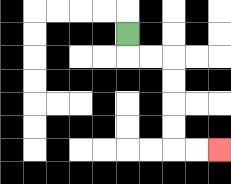{'start': '[5, 1]', 'end': '[9, 6]', 'path_directions': 'D,R,R,D,D,D,D,R,R', 'path_coordinates': '[[5, 1], [5, 2], [6, 2], [7, 2], [7, 3], [7, 4], [7, 5], [7, 6], [8, 6], [9, 6]]'}